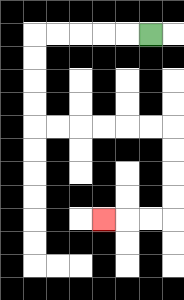{'start': '[6, 1]', 'end': '[4, 9]', 'path_directions': 'L,L,L,L,L,D,D,D,D,R,R,R,R,R,R,D,D,D,D,L,L,L', 'path_coordinates': '[[6, 1], [5, 1], [4, 1], [3, 1], [2, 1], [1, 1], [1, 2], [1, 3], [1, 4], [1, 5], [2, 5], [3, 5], [4, 5], [5, 5], [6, 5], [7, 5], [7, 6], [7, 7], [7, 8], [7, 9], [6, 9], [5, 9], [4, 9]]'}